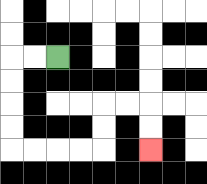{'start': '[2, 2]', 'end': '[6, 6]', 'path_directions': 'L,L,D,D,D,D,R,R,R,R,U,U,R,R,D,D', 'path_coordinates': '[[2, 2], [1, 2], [0, 2], [0, 3], [0, 4], [0, 5], [0, 6], [1, 6], [2, 6], [3, 6], [4, 6], [4, 5], [4, 4], [5, 4], [6, 4], [6, 5], [6, 6]]'}